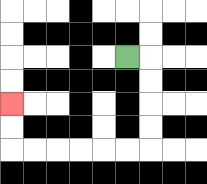{'start': '[5, 2]', 'end': '[0, 4]', 'path_directions': 'R,D,D,D,D,L,L,L,L,L,L,U,U', 'path_coordinates': '[[5, 2], [6, 2], [6, 3], [6, 4], [6, 5], [6, 6], [5, 6], [4, 6], [3, 6], [2, 6], [1, 6], [0, 6], [0, 5], [0, 4]]'}